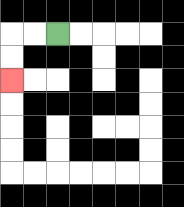{'start': '[2, 1]', 'end': '[0, 3]', 'path_directions': 'L,L,D,D', 'path_coordinates': '[[2, 1], [1, 1], [0, 1], [0, 2], [0, 3]]'}